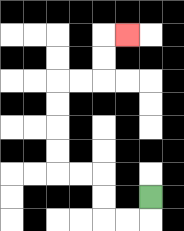{'start': '[6, 8]', 'end': '[5, 1]', 'path_directions': 'D,L,L,U,U,L,L,U,U,U,U,R,R,U,U,R', 'path_coordinates': '[[6, 8], [6, 9], [5, 9], [4, 9], [4, 8], [4, 7], [3, 7], [2, 7], [2, 6], [2, 5], [2, 4], [2, 3], [3, 3], [4, 3], [4, 2], [4, 1], [5, 1]]'}